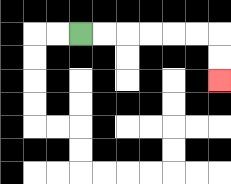{'start': '[3, 1]', 'end': '[9, 3]', 'path_directions': 'R,R,R,R,R,R,D,D', 'path_coordinates': '[[3, 1], [4, 1], [5, 1], [6, 1], [7, 1], [8, 1], [9, 1], [9, 2], [9, 3]]'}